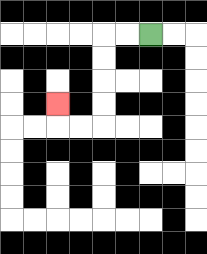{'start': '[6, 1]', 'end': '[2, 4]', 'path_directions': 'L,L,D,D,D,D,L,L,U', 'path_coordinates': '[[6, 1], [5, 1], [4, 1], [4, 2], [4, 3], [4, 4], [4, 5], [3, 5], [2, 5], [2, 4]]'}